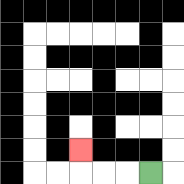{'start': '[6, 7]', 'end': '[3, 6]', 'path_directions': 'L,L,L,U', 'path_coordinates': '[[6, 7], [5, 7], [4, 7], [3, 7], [3, 6]]'}